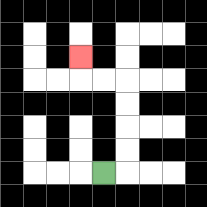{'start': '[4, 7]', 'end': '[3, 2]', 'path_directions': 'R,U,U,U,U,L,L,U', 'path_coordinates': '[[4, 7], [5, 7], [5, 6], [5, 5], [5, 4], [5, 3], [4, 3], [3, 3], [3, 2]]'}